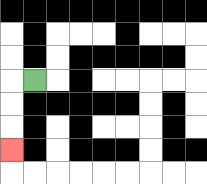{'start': '[1, 3]', 'end': '[0, 6]', 'path_directions': 'L,D,D,D', 'path_coordinates': '[[1, 3], [0, 3], [0, 4], [0, 5], [0, 6]]'}